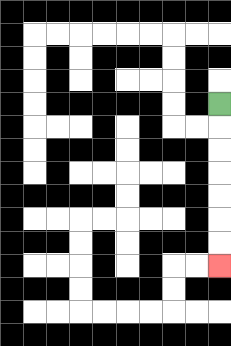{'start': '[9, 4]', 'end': '[9, 11]', 'path_directions': 'D,D,D,D,D,D,D', 'path_coordinates': '[[9, 4], [9, 5], [9, 6], [9, 7], [9, 8], [9, 9], [9, 10], [9, 11]]'}